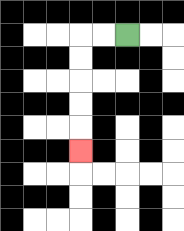{'start': '[5, 1]', 'end': '[3, 6]', 'path_directions': 'L,L,D,D,D,D,D', 'path_coordinates': '[[5, 1], [4, 1], [3, 1], [3, 2], [3, 3], [3, 4], [3, 5], [3, 6]]'}